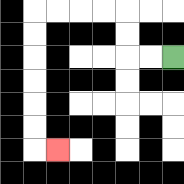{'start': '[7, 2]', 'end': '[2, 6]', 'path_directions': 'L,L,U,U,L,L,L,L,D,D,D,D,D,D,R', 'path_coordinates': '[[7, 2], [6, 2], [5, 2], [5, 1], [5, 0], [4, 0], [3, 0], [2, 0], [1, 0], [1, 1], [1, 2], [1, 3], [1, 4], [1, 5], [1, 6], [2, 6]]'}